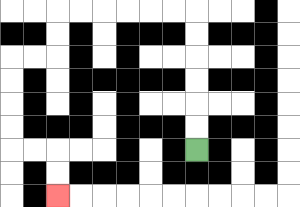{'start': '[8, 6]', 'end': '[2, 8]', 'path_directions': 'U,U,U,U,U,U,L,L,L,L,L,L,D,D,L,L,D,D,D,D,R,R,D,D', 'path_coordinates': '[[8, 6], [8, 5], [8, 4], [8, 3], [8, 2], [8, 1], [8, 0], [7, 0], [6, 0], [5, 0], [4, 0], [3, 0], [2, 0], [2, 1], [2, 2], [1, 2], [0, 2], [0, 3], [0, 4], [0, 5], [0, 6], [1, 6], [2, 6], [2, 7], [2, 8]]'}